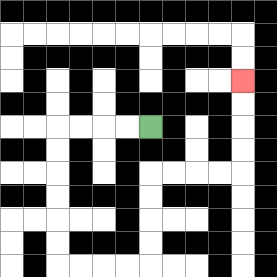{'start': '[6, 5]', 'end': '[10, 3]', 'path_directions': 'L,L,L,L,D,D,D,D,D,D,R,R,R,R,U,U,U,U,R,R,R,R,U,U,U,U', 'path_coordinates': '[[6, 5], [5, 5], [4, 5], [3, 5], [2, 5], [2, 6], [2, 7], [2, 8], [2, 9], [2, 10], [2, 11], [3, 11], [4, 11], [5, 11], [6, 11], [6, 10], [6, 9], [6, 8], [6, 7], [7, 7], [8, 7], [9, 7], [10, 7], [10, 6], [10, 5], [10, 4], [10, 3]]'}